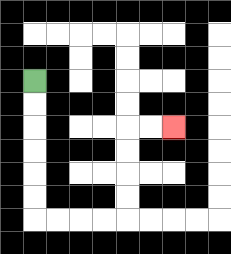{'start': '[1, 3]', 'end': '[7, 5]', 'path_directions': 'D,D,D,D,D,D,R,R,R,R,U,U,U,U,R,R', 'path_coordinates': '[[1, 3], [1, 4], [1, 5], [1, 6], [1, 7], [1, 8], [1, 9], [2, 9], [3, 9], [4, 9], [5, 9], [5, 8], [5, 7], [5, 6], [5, 5], [6, 5], [7, 5]]'}